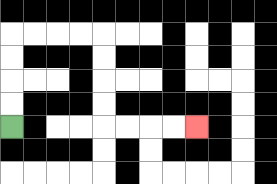{'start': '[0, 5]', 'end': '[8, 5]', 'path_directions': 'U,U,U,U,R,R,R,R,D,D,D,D,R,R,R,R', 'path_coordinates': '[[0, 5], [0, 4], [0, 3], [0, 2], [0, 1], [1, 1], [2, 1], [3, 1], [4, 1], [4, 2], [4, 3], [4, 4], [4, 5], [5, 5], [6, 5], [7, 5], [8, 5]]'}